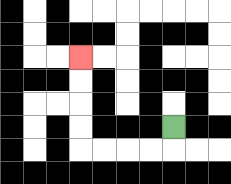{'start': '[7, 5]', 'end': '[3, 2]', 'path_directions': 'D,L,L,L,L,U,U,U,U', 'path_coordinates': '[[7, 5], [7, 6], [6, 6], [5, 6], [4, 6], [3, 6], [3, 5], [3, 4], [3, 3], [3, 2]]'}